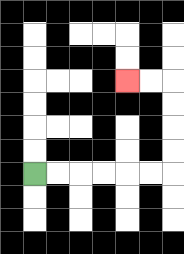{'start': '[1, 7]', 'end': '[5, 3]', 'path_directions': 'R,R,R,R,R,R,U,U,U,U,L,L', 'path_coordinates': '[[1, 7], [2, 7], [3, 7], [4, 7], [5, 7], [6, 7], [7, 7], [7, 6], [7, 5], [7, 4], [7, 3], [6, 3], [5, 3]]'}